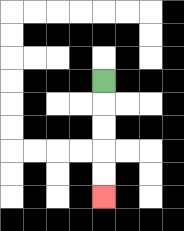{'start': '[4, 3]', 'end': '[4, 8]', 'path_directions': 'D,D,D,D,D', 'path_coordinates': '[[4, 3], [4, 4], [4, 5], [4, 6], [4, 7], [4, 8]]'}